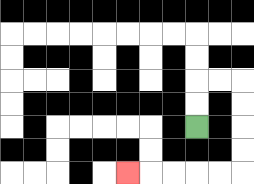{'start': '[8, 5]', 'end': '[5, 7]', 'path_directions': 'U,U,R,R,D,D,D,D,L,L,L,L,L', 'path_coordinates': '[[8, 5], [8, 4], [8, 3], [9, 3], [10, 3], [10, 4], [10, 5], [10, 6], [10, 7], [9, 7], [8, 7], [7, 7], [6, 7], [5, 7]]'}